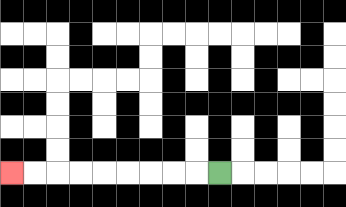{'start': '[9, 7]', 'end': '[0, 7]', 'path_directions': 'L,L,L,L,L,L,L,L,L', 'path_coordinates': '[[9, 7], [8, 7], [7, 7], [6, 7], [5, 7], [4, 7], [3, 7], [2, 7], [1, 7], [0, 7]]'}